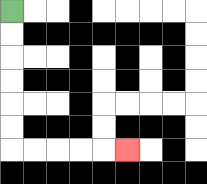{'start': '[0, 0]', 'end': '[5, 6]', 'path_directions': 'D,D,D,D,D,D,R,R,R,R,R', 'path_coordinates': '[[0, 0], [0, 1], [0, 2], [0, 3], [0, 4], [0, 5], [0, 6], [1, 6], [2, 6], [3, 6], [4, 6], [5, 6]]'}